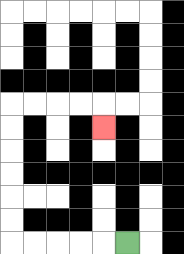{'start': '[5, 10]', 'end': '[4, 5]', 'path_directions': 'L,L,L,L,L,U,U,U,U,U,U,R,R,R,R,D', 'path_coordinates': '[[5, 10], [4, 10], [3, 10], [2, 10], [1, 10], [0, 10], [0, 9], [0, 8], [0, 7], [0, 6], [0, 5], [0, 4], [1, 4], [2, 4], [3, 4], [4, 4], [4, 5]]'}